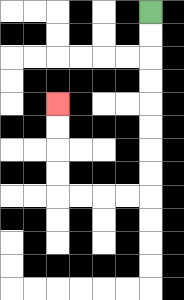{'start': '[6, 0]', 'end': '[2, 4]', 'path_directions': 'D,D,D,D,D,D,D,D,L,L,L,L,U,U,U,U', 'path_coordinates': '[[6, 0], [6, 1], [6, 2], [6, 3], [6, 4], [6, 5], [6, 6], [6, 7], [6, 8], [5, 8], [4, 8], [3, 8], [2, 8], [2, 7], [2, 6], [2, 5], [2, 4]]'}